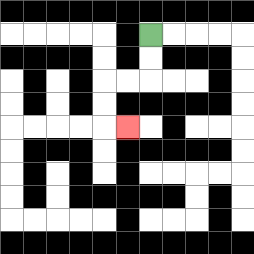{'start': '[6, 1]', 'end': '[5, 5]', 'path_directions': 'D,D,L,L,D,D,R', 'path_coordinates': '[[6, 1], [6, 2], [6, 3], [5, 3], [4, 3], [4, 4], [4, 5], [5, 5]]'}